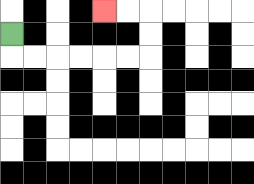{'start': '[0, 1]', 'end': '[4, 0]', 'path_directions': 'D,R,R,R,R,R,R,U,U,L,L', 'path_coordinates': '[[0, 1], [0, 2], [1, 2], [2, 2], [3, 2], [4, 2], [5, 2], [6, 2], [6, 1], [6, 0], [5, 0], [4, 0]]'}